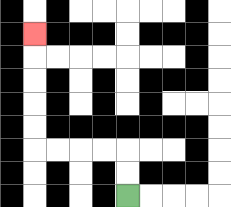{'start': '[5, 8]', 'end': '[1, 1]', 'path_directions': 'U,U,L,L,L,L,U,U,U,U,U', 'path_coordinates': '[[5, 8], [5, 7], [5, 6], [4, 6], [3, 6], [2, 6], [1, 6], [1, 5], [1, 4], [1, 3], [1, 2], [1, 1]]'}